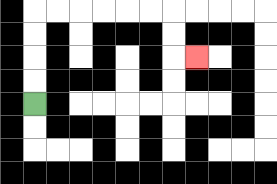{'start': '[1, 4]', 'end': '[8, 2]', 'path_directions': 'U,U,U,U,R,R,R,R,R,R,D,D,R', 'path_coordinates': '[[1, 4], [1, 3], [1, 2], [1, 1], [1, 0], [2, 0], [3, 0], [4, 0], [5, 0], [6, 0], [7, 0], [7, 1], [7, 2], [8, 2]]'}